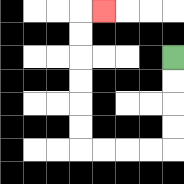{'start': '[7, 2]', 'end': '[4, 0]', 'path_directions': 'D,D,D,D,L,L,L,L,U,U,U,U,U,U,R', 'path_coordinates': '[[7, 2], [7, 3], [7, 4], [7, 5], [7, 6], [6, 6], [5, 6], [4, 6], [3, 6], [3, 5], [3, 4], [3, 3], [3, 2], [3, 1], [3, 0], [4, 0]]'}